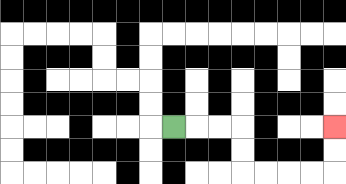{'start': '[7, 5]', 'end': '[14, 5]', 'path_directions': 'R,R,R,D,D,R,R,R,R,U,U', 'path_coordinates': '[[7, 5], [8, 5], [9, 5], [10, 5], [10, 6], [10, 7], [11, 7], [12, 7], [13, 7], [14, 7], [14, 6], [14, 5]]'}